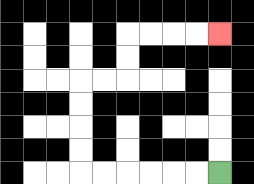{'start': '[9, 7]', 'end': '[9, 1]', 'path_directions': 'L,L,L,L,L,L,U,U,U,U,R,R,U,U,R,R,R,R', 'path_coordinates': '[[9, 7], [8, 7], [7, 7], [6, 7], [5, 7], [4, 7], [3, 7], [3, 6], [3, 5], [3, 4], [3, 3], [4, 3], [5, 3], [5, 2], [5, 1], [6, 1], [7, 1], [8, 1], [9, 1]]'}